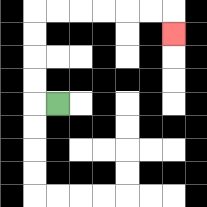{'start': '[2, 4]', 'end': '[7, 1]', 'path_directions': 'L,U,U,U,U,R,R,R,R,R,R,D', 'path_coordinates': '[[2, 4], [1, 4], [1, 3], [1, 2], [1, 1], [1, 0], [2, 0], [3, 0], [4, 0], [5, 0], [6, 0], [7, 0], [7, 1]]'}